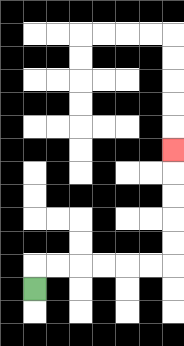{'start': '[1, 12]', 'end': '[7, 6]', 'path_directions': 'U,R,R,R,R,R,R,U,U,U,U,U', 'path_coordinates': '[[1, 12], [1, 11], [2, 11], [3, 11], [4, 11], [5, 11], [6, 11], [7, 11], [7, 10], [7, 9], [7, 8], [7, 7], [7, 6]]'}